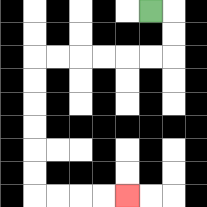{'start': '[6, 0]', 'end': '[5, 8]', 'path_directions': 'R,D,D,L,L,L,L,L,L,D,D,D,D,D,D,R,R,R,R', 'path_coordinates': '[[6, 0], [7, 0], [7, 1], [7, 2], [6, 2], [5, 2], [4, 2], [3, 2], [2, 2], [1, 2], [1, 3], [1, 4], [1, 5], [1, 6], [1, 7], [1, 8], [2, 8], [3, 8], [4, 8], [5, 8]]'}